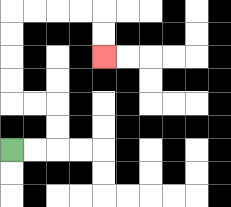{'start': '[0, 6]', 'end': '[4, 2]', 'path_directions': 'R,R,U,U,L,L,U,U,U,U,R,R,R,R,D,D', 'path_coordinates': '[[0, 6], [1, 6], [2, 6], [2, 5], [2, 4], [1, 4], [0, 4], [0, 3], [0, 2], [0, 1], [0, 0], [1, 0], [2, 0], [3, 0], [4, 0], [4, 1], [4, 2]]'}